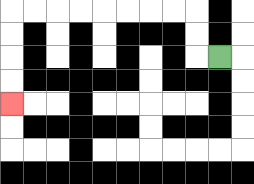{'start': '[9, 2]', 'end': '[0, 4]', 'path_directions': 'L,U,U,L,L,L,L,L,L,L,L,D,D,D,D', 'path_coordinates': '[[9, 2], [8, 2], [8, 1], [8, 0], [7, 0], [6, 0], [5, 0], [4, 0], [3, 0], [2, 0], [1, 0], [0, 0], [0, 1], [0, 2], [0, 3], [0, 4]]'}